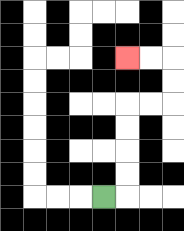{'start': '[4, 8]', 'end': '[5, 2]', 'path_directions': 'R,U,U,U,U,R,R,U,U,L,L', 'path_coordinates': '[[4, 8], [5, 8], [5, 7], [5, 6], [5, 5], [5, 4], [6, 4], [7, 4], [7, 3], [7, 2], [6, 2], [5, 2]]'}